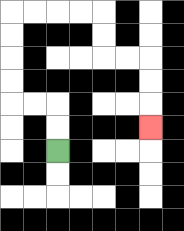{'start': '[2, 6]', 'end': '[6, 5]', 'path_directions': 'U,U,L,L,U,U,U,U,R,R,R,R,D,D,R,R,D,D,D', 'path_coordinates': '[[2, 6], [2, 5], [2, 4], [1, 4], [0, 4], [0, 3], [0, 2], [0, 1], [0, 0], [1, 0], [2, 0], [3, 0], [4, 0], [4, 1], [4, 2], [5, 2], [6, 2], [6, 3], [6, 4], [6, 5]]'}